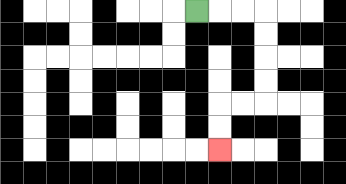{'start': '[8, 0]', 'end': '[9, 6]', 'path_directions': 'R,R,R,D,D,D,D,L,L,D,D', 'path_coordinates': '[[8, 0], [9, 0], [10, 0], [11, 0], [11, 1], [11, 2], [11, 3], [11, 4], [10, 4], [9, 4], [9, 5], [9, 6]]'}